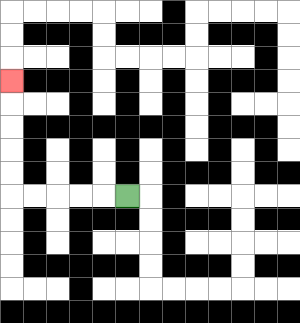{'start': '[5, 8]', 'end': '[0, 3]', 'path_directions': 'L,L,L,L,L,U,U,U,U,U', 'path_coordinates': '[[5, 8], [4, 8], [3, 8], [2, 8], [1, 8], [0, 8], [0, 7], [0, 6], [0, 5], [0, 4], [0, 3]]'}